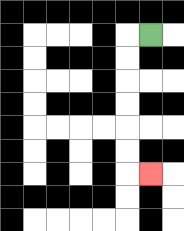{'start': '[6, 1]', 'end': '[6, 7]', 'path_directions': 'L,D,D,D,D,D,D,R', 'path_coordinates': '[[6, 1], [5, 1], [5, 2], [5, 3], [5, 4], [5, 5], [5, 6], [5, 7], [6, 7]]'}